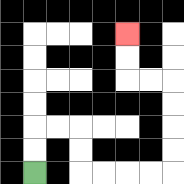{'start': '[1, 7]', 'end': '[5, 1]', 'path_directions': 'U,U,R,R,D,D,R,R,R,R,U,U,U,U,L,L,U,U', 'path_coordinates': '[[1, 7], [1, 6], [1, 5], [2, 5], [3, 5], [3, 6], [3, 7], [4, 7], [5, 7], [6, 7], [7, 7], [7, 6], [7, 5], [7, 4], [7, 3], [6, 3], [5, 3], [5, 2], [5, 1]]'}